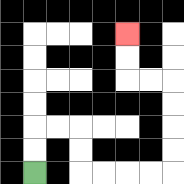{'start': '[1, 7]', 'end': '[5, 1]', 'path_directions': 'U,U,R,R,D,D,R,R,R,R,U,U,U,U,L,L,U,U', 'path_coordinates': '[[1, 7], [1, 6], [1, 5], [2, 5], [3, 5], [3, 6], [3, 7], [4, 7], [5, 7], [6, 7], [7, 7], [7, 6], [7, 5], [7, 4], [7, 3], [6, 3], [5, 3], [5, 2], [5, 1]]'}